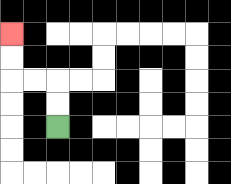{'start': '[2, 5]', 'end': '[0, 1]', 'path_directions': 'U,U,L,L,U,U', 'path_coordinates': '[[2, 5], [2, 4], [2, 3], [1, 3], [0, 3], [0, 2], [0, 1]]'}